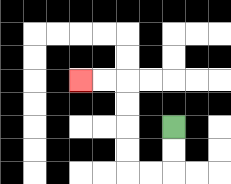{'start': '[7, 5]', 'end': '[3, 3]', 'path_directions': 'D,D,L,L,U,U,U,U,L,L', 'path_coordinates': '[[7, 5], [7, 6], [7, 7], [6, 7], [5, 7], [5, 6], [5, 5], [5, 4], [5, 3], [4, 3], [3, 3]]'}